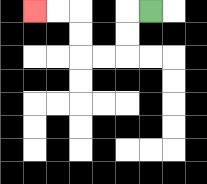{'start': '[6, 0]', 'end': '[1, 0]', 'path_directions': 'L,D,D,L,L,U,U,L,L', 'path_coordinates': '[[6, 0], [5, 0], [5, 1], [5, 2], [4, 2], [3, 2], [3, 1], [3, 0], [2, 0], [1, 0]]'}